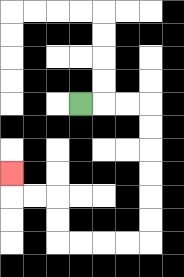{'start': '[3, 4]', 'end': '[0, 7]', 'path_directions': 'R,R,R,D,D,D,D,D,D,L,L,L,L,U,U,L,L,U', 'path_coordinates': '[[3, 4], [4, 4], [5, 4], [6, 4], [6, 5], [6, 6], [6, 7], [6, 8], [6, 9], [6, 10], [5, 10], [4, 10], [3, 10], [2, 10], [2, 9], [2, 8], [1, 8], [0, 8], [0, 7]]'}